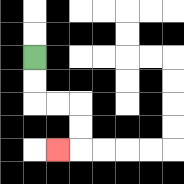{'start': '[1, 2]', 'end': '[2, 6]', 'path_directions': 'D,D,R,R,D,D,L', 'path_coordinates': '[[1, 2], [1, 3], [1, 4], [2, 4], [3, 4], [3, 5], [3, 6], [2, 6]]'}